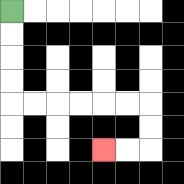{'start': '[0, 0]', 'end': '[4, 6]', 'path_directions': 'D,D,D,D,R,R,R,R,R,R,D,D,L,L', 'path_coordinates': '[[0, 0], [0, 1], [0, 2], [0, 3], [0, 4], [1, 4], [2, 4], [3, 4], [4, 4], [5, 4], [6, 4], [6, 5], [6, 6], [5, 6], [4, 6]]'}